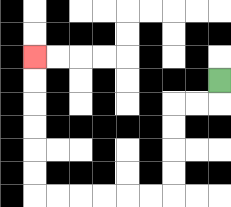{'start': '[9, 3]', 'end': '[1, 2]', 'path_directions': 'D,L,L,D,D,D,D,L,L,L,L,L,L,U,U,U,U,U,U', 'path_coordinates': '[[9, 3], [9, 4], [8, 4], [7, 4], [7, 5], [7, 6], [7, 7], [7, 8], [6, 8], [5, 8], [4, 8], [3, 8], [2, 8], [1, 8], [1, 7], [1, 6], [1, 5], [1, 4], [1, 3], [1, 2]]'}